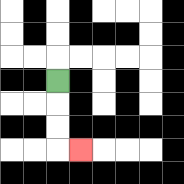{'start': '[2, 3]', 'end': '[3, 6]', 'path_directions': 'D,D,D,R', 'path_coordinates': '[[2, 3], [2, 4], [2, 5], [2, 6], [3, 6]]'}